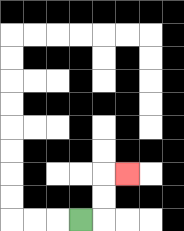{'start': '[3, 9]', 'end': '[5, 7]', 'path_directions': 'R,U,U,R', 'path_coordinates': '[[3, 9], [4, 9], [4, 8], [4, 7], [5, 7]]'}